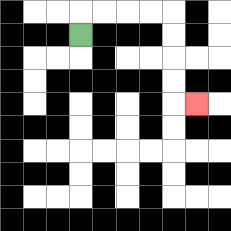{'start': '[3, 1]', 'end': '[8, 4]', 'path_directions': 'U,R,R,R,R,D,D,D,D,R', 'path_coordinates': '[[3, 1], [3, 0], [4, 0], [5, 0], [6, 0], [7, 0], [7, 1], [7, 2], [7, 3], [7, 4], [8, 4]]'}